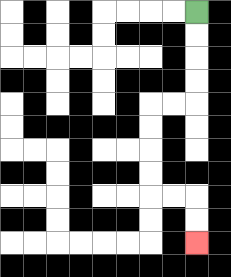{'start': '[8, 0]', 'end': '[8, 10]', 'path_directions': 'D,D,D,D,L,L,D,D,D,D,R,R,D,D', 'path_coordinates': '[[8, 0], [8, 1], [8, 2], [8, 3], [8, 4], [7, 4], [6, 4], [6, 5], [6, 6], [6, 7], [6, 8], [7, 8], [8, 8], [8, 9], [8, 10]]'}